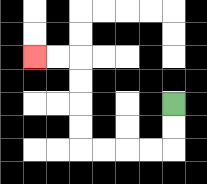{'start': '[7, 4]', 'end': '[1, 2]', 'path_directions': 'D,D,L,L,L,L,U,U,U,U,L,L', 'path_coordinates': '[[7, 4], [7, 5], [7, 6], [6, 6], [5, 6], [4, 6], [3, 6], [3, 5], [3, 4], [3, 3], [3, 2], [2, 2], [1, 2]]'}